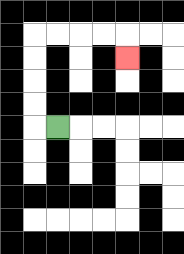{'start': '[2, 5]', 'end': '[5, 2]', 'path_directions': 'L,U,U,U,U,R,R,R,R,D', 'path_coordinates': '[[2, 5], [1, 5], [1, 4], [1, 3], [1, 2], [1, 1], [2, 1], [3, 1], [4, 1], [5, 1], [5, 2]]'}